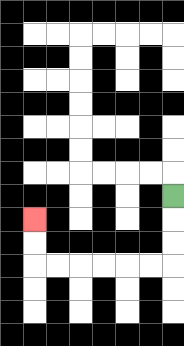{'start': '[7, 8]', 'end': '[1, 9]', 'path_directions': 'D,D,D,L,L,L,L,L,L,U,U', 'path_coordinates': '[[7, 8], [7, 9], [7, 10], [7, 11], [6, 11], [5, 11], [4, 11], [3, 11], [2, 11], [1, 11], [1, 10], [1, 9]]'}